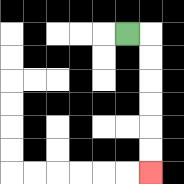{'start': '[5, 1]', 'end': '[6, 7]', 'path_directions': 'R,D,D,D,D,D,D', 'path_coordinates': '[[5, 1], [6, 1], [6, 2], [6, 3], [6, 4], [6, 5], [6, 6], [6, 7]]'}